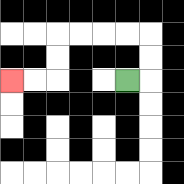{'start': '[5, 3]', 'end': '[0, 3]', 'path_directions': 'R,U,U,L,L,L,L,D,D,L,L', 'path_coordinates': '[[5, 3], [6, 3], [6, 2], [6, 1], [5, 1], [4, 1], [3, 1], [2, 1], [2, 2], [2, 3], [1, 3], [0, 3]]'}